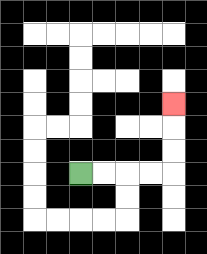{'start': '[3, 7]', 'end': '[7, 4]', 'path_directions': 'R,R,R,R,U,U,U', 'path_coordinates': '[[3, 7], [4, 7], [5, 7], [6, 7], [7, 7], [7, 6], [7, 5], [7, 4]]'}